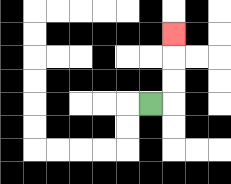{'start': '[6, 4]', 'end': '[7, 1]', 'path_directions': 'R,U,U,U', 'path_coordinates': '[[6, 4], [7, 4], [7, 3], [7, 2], [7, 1]]'}